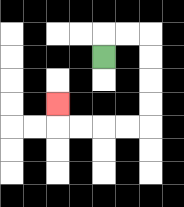{'start': '[4, 2]', 'end': '[2, 4]', 'path_directions': 'U,R,R,D,D,D,D,L,L,L,L,U', 'path_coordinates': '[[4, 2], [4, 1], [5, 1], [6, 1], [6, 2], [6, 3], [6, 4], [6, 5], [5, 5], [4, 5], [3, 5], [2, 5], [2, 4]]'}